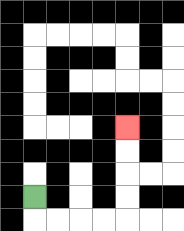{'start': '[1, 8]', 'end': '[5, 5]', 'path_directions': 'D,R,R,R,R,U,U,U,U', 'path_coordinates': '[[1, 8], [1, 9], [2, 9], [3, 9], [4, 9], [5, 9], [5, 8], [5, 7], [5, 6], [5, 5]]'}